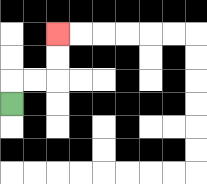{'start': '[0, 4]', 'end': '[2, 1]', 'path_directions': 'U,R,R,U,U', 'path_coordinates': '[[0, 4], [0, 3], [1, 3], [2, 3], [2, 2], [2, 1]]'}